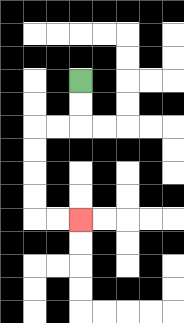{'start': '[3, 3]', 'end': '[3, 9]', 'path_directions': 'D,D,L,L,D,D,D,D,R,R', 'path_coordinates': '[[3, 3], [3, 4], [3, 5], [2, 5], [1, 5], [1, 6], [1, 7], [1, 8], [1, 9], [2, 9], [3, 9]]'}